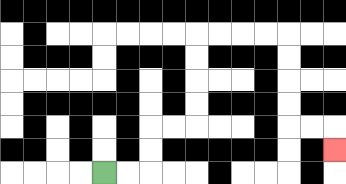{'start': '[4, 7]', 'end': '[14, 6]', 'path_directions': 'R,R,U,U,R,R,U,U,U,U,R,R,R,R,D,D,D,D,R,R,D', 'path_coordinates': '[[4, 7], [5, 7], [6, 7], [6, 6], [6, 5], [7, 5], [8, 5], [8, 4], [8, 3], [8, 2], [8, 1], [9, 1], [10, 1], [11, 1], [12, 1], [12, 2], [12, 3], [12, 4], [12, 5], [13, 5], [14, 5], [14, 6]]'}